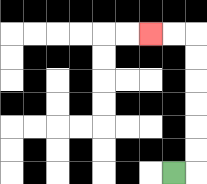{'start': '[7, 7]', 'end': '[6, 1]', 'path_directions': 'R,U,U,U,U,U,U,L,L', 'path_coordinates': '[[7, 7], [8, 7], [8, 6], [8, 5], [8, 4], [8, 3], [8, 2], [8, 1], [7, 1], [6, 1]]'}